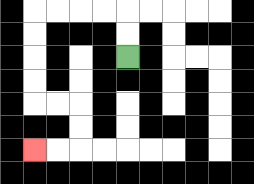{'start': '[5, 2]', 'end': '[1, 6]', 'path_directions': 'U,U,L,L,L,L,D,D,D,D,R,R,D,D,L,L', 'path_coordinates': '[[5, 2], [5, 1], [5, 0], [4, 0], [3, 0], [2, 0], [1, 0], [1, 1], [1, 2], [1, 3], [1, 4], [2, 4], [3, 4], [3, 5], [3, 6], [2, 6], [1, 6]]'}